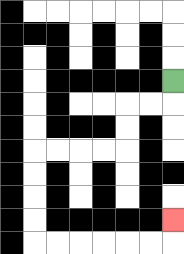{'start': '[7, 3]', 'end': '[7, 9]', 'path_directions': 'D,L,L,D,D,L,L,L,L,D,D,D,D,R,R,R,R,R,R,U', 'path_coordinates': '[[7, 3], [7, 4], [6, 4], [5, 4], [5, 5], [5, 6], [4, 6], [3, 6], [2, 6], [1, 6], [1, 7], [1, 8], [1, 9], [1, 10], [2, 10], [3, 10], [4, 10], [5, 10], [6, 10], [7, 10], [7, 9]]'}